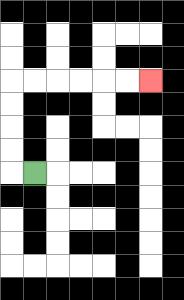{'start': '[1, 7]', 'end': '[6, 3]', 'path_directions': 'L,U,U,U,U,R,R,R,R,R,R', 'path_coordinates': '[[1, 7], [0, 7], [0, 6], [0, 5], [0, 4], [0, 3], [1, 3], [2, 3], [3, 3], [4, 3], [5, 3], [6, 3]]'}